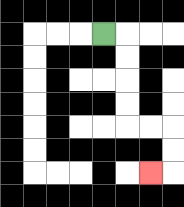{'start': '[4, 1]', 'end': '[6, 7]', 'path_directions': 'R,D,D,D,D,R,R,D,D,L', 'path_coordinates': '[[4, 1], [5, 1], [5, 2], [5, 3], [5, 4], [5, 5], [6, 5], [7, 5], [7, 6], [7, 7], [6, 7]]'}